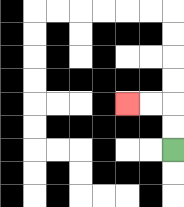{'start': '[7, 6]', 'end': '[5, 4]', 'path_directions': 'U,U,L,L', 'path_coordinates': '[[7, 6], [7, 5], [7, 4], [6, 4], [5, 4]]'}